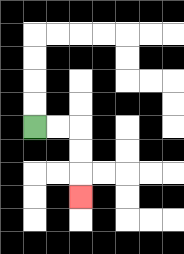{'start': '[1, 5]', 'end': '[3, 8]', 'path_directions': 'R,R,D,D,D', 'path_coordinates': '[[1, 5], [2, 5], [3, 5], [3, 6], [3, 7], [3, 8]]'}